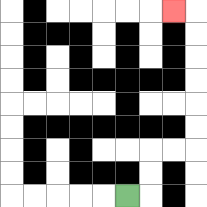{'start': '[5, 8]', 'end': '[7, 0]', 'path_directions': 'R,U,U,R,R,U,U,U,U,U,U,L', 'path_coordinates': '[[5, 8], [6, 8], [6, 7], [6, 6], [7, 6], [8, 6], [8, 5], [8, 4], [8, 3], [8, 2], [8, 1], [8, 0], [7, 0]]'}